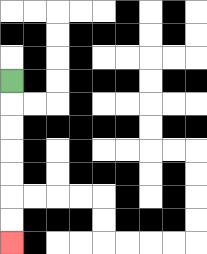{'start': '[0, 3]', 'end': '[0, 10]', 'path_directions': 'D,D,D,D,D,D,D', 'path_coordinates': '[[0, 3], [0, 4], [0, 5], [0, 6], [0, 7], [0, 8], [0, 9], [0, 10]]'}